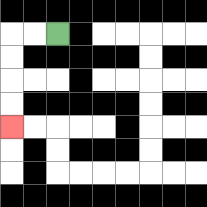{'start': '[2, 1]', 'end': '[0, 5]', 'path_directions': 'L,L,D,D,D,D', 'path_coordinates': '[[2, 1], [1, 1], [0, 1], [0, 2], [0, 3], [0, 4], [0, 5]]'}